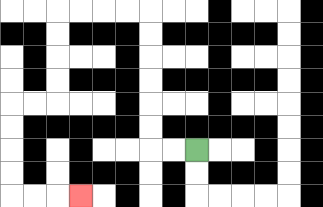{'start': '[8, 6]', 'end': '[3, 8]', 'path_directions': 'L,L,U,U,U,U,U,U,L,L,L,L,D,D,D,D,L,L,D,D,D,D,R,R,R', 'path_coordinates': '[[8, 6], [7, 6], [6, 6], [6, 5], [6, 4], [6, 3], [6, 2], [6, 1], [6, 0], [5, 0], [4, 0], [3, 0], [2, 0], [2, 1], [2, 2], [2, 3], [2, 4], [1, 4], [0, 4], [0, 5], [0, 6], [0, 7], [0, 8], [1, 8], [2, 8], [3, 8]]'}